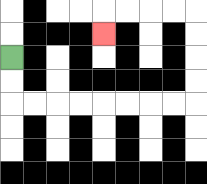{'start': '[0, 2]', 'end': '[4, 1]', 'path_directions': 'D,D,R,R,R,R,R,R,R,R,U,U,U,U,L,L,L,L,D', 'path_coordinates': '[[0, 2], [0, 3], [0, 4], [1, 4], [2, 4], [3, 4], [4, 4], [5, 4], [6, 4], [7, 4], [8, 4], [8, 3], [8, 2], [8, 1], [8, 0], [7, 0], [6, 0], [5, 0], [4, 0], [4, 1]]'}